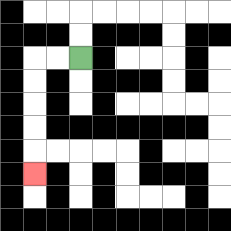{'start': '[3, 2]', 'end': '[1, 7]', 'path_directions': 'L,L,D,D,D,D,D', 'path_coordinates': '[[3, 2], [2, 2], [1, 2], [1, 3], [1, 4], [1, 5], [1, 6], [1, 7]]'}